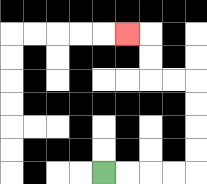{'start': '[4, 7]', 'end': '[5, 1]', 'path_directions': 'R,R,R,R,U,U,U,U,L,L,U,U,L', 'path_coordinates': '[[4, 7], [5, 7], [6, 7], [7, 7], [8, 7], [8, 6], [8, 5], [8, 4], [8, 3], [7, 3], [6, 3], [6, 2], [6, 1], [5, 1]]'}